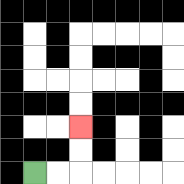{'start': '[1, 7]', 'end': '[3, 5]', 'path_directions': 'R,R,U,U', 'path_coordinates': '[[1, 7], [2, 7], [3, 7], [3, 6], [3, 5]]'}